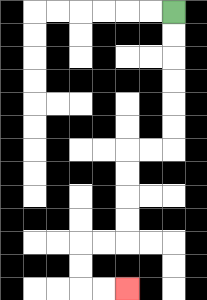{'start': '[7, 0]', 'end': '[5, 12]', 'path_directions': 'D,D,D,D,D,D,L,L,D,D,D,D,L,L,D,D,R,R', 'path_coordinates': '[[7, 0], [7, 1], [7, 2], [7, 3], [7, 4], [7, 5], [7, 6], [6, 6], [5, 6], [5, 7], [5, 8], [5, 9], [5, 10], [4, 10], [3, 10], [3, 11], [3, 12], [4, 12], [5, 12]]'}